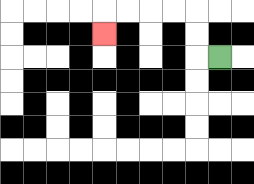{'start': '[9, 2]', 'end': '[4, 1]', 'path_directions': 'L,U,U,L,L,L,L,D', 'path_coordinates': '[[9, 2], [8, 2], [8, 1], [8, 0], [7, 0], [6, 0], [5, 0], [4, 0], [4, 1]]'}